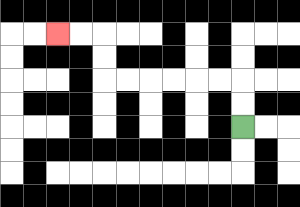{'start': '[10, 5]', 'end': '[2, 1]', 'path_directions': 'U,U,L,L,L,L,L,L,U,U,L,L', 'path_coordinates': '[[10, 5], [10, 4], [10, 3], [9, 3], [8, 3], [7, 3], [6, 3], [5, 3], [4, 3], [4, 2], [4, 1], [3, 1], [2, 1]]'}